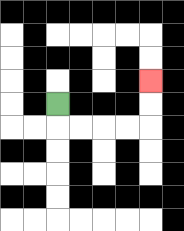{'start': '[2, 4]', 'end': '[6, 3]', 'path_directions': 'D,R,R,R,R,U,U', 'path_coordinates': '[[2, 4], [2, 5], [3, 5], [4, 5], [5, 5], [6, 5], [6, 4], [6, 3]]'}